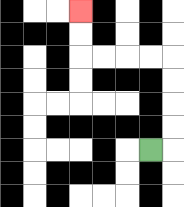{'start': '[6, 6]', 'end': '[3, 0]', 'path_directions': 'R,U,U,U,U,L,L,L,L,U,U', 'path_coordinates': '[[6, 6], [7, 6], [7, 5], [7, 4], [7, 3], [7, 2], [6, 2], [5, 2], [4, 2], [3, 2], [3, 1], [3, 0]]'}